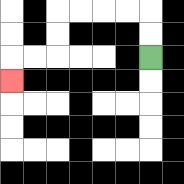{'start': '[6, 2]', 'end': '[0, 3]', 'path_directions': 'U,U,L,L,L,L,D,D,L,L,D', 'path_coordinates': '[[6, 2], [6, 1], [6, 0], [5, 0], [4, 0], [3, 0], [2, 0], [2, 1], [2, 2], [1, 2], [0, 2], [0, 3]]'}